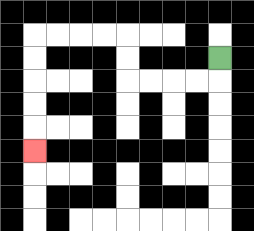{'start': '[9, 2]', 'end': '[1, 6]', 'path_directions': 'D,L,L,L,L,U,U,L,L,L,L,D,D,D,D,D', 'path_coordinates': '[[9, 2], [9, 3], [8, 3], [7, 3], [6, 3], [5, 3], [5, 2], [5, 1], [4, 1], [3, 1], [2, 1], [1, 1], [1, 2], [1, 3], [1, 4], [1, 5], [1, 6]]'}